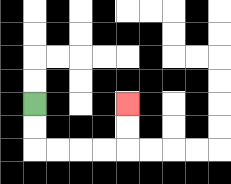{'start': '[1, 4]', 'end': '[5, 4]', 'path_directions': 'D,D,R,R,R,R,U,U', 'path_coordinates': '[[1, 4], [1, 5], [1, 6], [2, 6], [3, 6], [4, 6], [5, 6], [5, 5], [5, 4]]'}